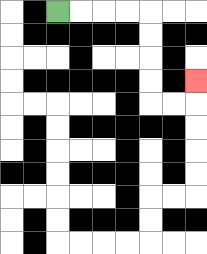{'start': '[2, 0]', 'end': '[8, 3]', 'path_directions': 'R,R,R,R,D,D,D,D,R,R,U', 'path_coordinates': '[[2, 0], [3, 0], [4, 0], [5, 0], [6, 0], [6, 1], [6, 2], [6, 3], [6, 4], [7, 4], [8, 4], [8, 3]]'}